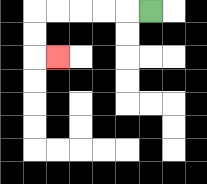{'start': '[6, 0]', 'end': '[2, 2]', 'path_directions': 'L,L,L,L,L,D,D,R', 'path_coordinates': '[[6, 0], [5, 0], [4, 0], [3, 0], [2, 0], [1, 0], [1, 1], [1, 2], [2, 2]]'}